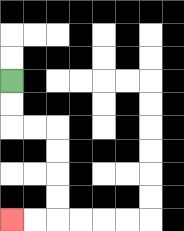{'start': '[0, 3]', 'end': '[0, 9]', 'path_directions': 'D,D,R,R,D,D,D,D,L,L', 'path_coordinates': '[[0, 3], [0, 4], [0, 5], [1, 5], [2, 5], [2, 6], [2, 7], [2, 8], [2, 9], [1, 9], [0, 9]]'}